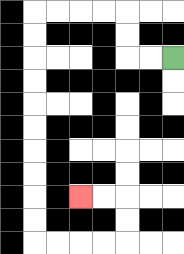{'start': '[7, 2]', 'end': '[3, 8]', 'path_directions': 'L,L,U,U,L,L,L,L,D,D,D,D,D,D,D,D,D,D,R,R,R,R,U,U,L,L', 'path_coordinates': '[[7, 2], [6, 2], [5, 2], [5, 1], [5, 0], [4, 0], [3, 0], [2, 0], [1, 0], [1, 1], [1, 2], [1, 3], [1, 4], [1, 5], [1, 6], [1, 7], [1, 8], [1, 9], [1, 10], [2, 10], [3, 10], [4, 10], [5, 10], [5, 9], [5, 8], [4, 8], [3, 8]]'}